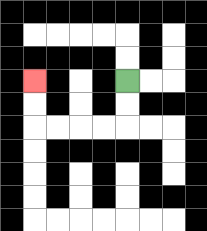{'start': '[5, 3]', 'end': '[1, 3]', 'path_directions': 'D,D,L,L,L,L,U,U', 'path_coordinates': '[[5, 3], [5, 4], [5, 5], [4, 5], [3, 5], [2, 5], [1, 5], [1, 4], [1, 3]]'}